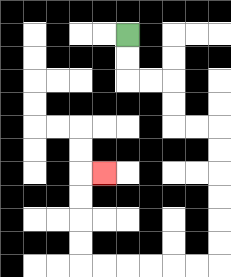{'start': '[5, 1]', 'end': '[4, 7]', 'path_directions': 'D,D,R,R,D,D,R,R,D,D,D,D,D,D,L,L,L,L,L,L,U,U,U,U,R', 'path_coordinates': '[[5, 1], [5, 2], [5, 3], [6, 3], [7, 3], [7, 4], [7, 5], [8, 5], [9, 5], [9, 6], [9, 7], [9, 8], [9, 9], [9, 10], [9, 11], [8, 11], [7, 11], [6, 11], [5, 11], [4, 11], [3, 11], [3, 10], [3, 9], [3, 8], [3, 7], [4, 7]]'}